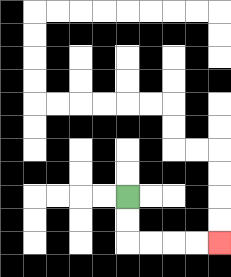{'start': '[5, 8]', 'end': '[9, 10]', 'path_directions': 'D,D,R,R,R,R', 'path_coordinates': '[[5, 8], [5, 9], [5, 10], [6, 10], [7, 10], [8, 10], [9, 10]]'}